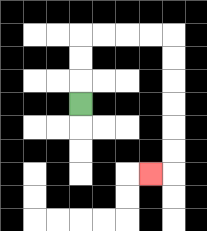{'start': '[3, 4]', 'end': '[6, 7]', 'path_directions': 'U,U,U,R,R,R,R,D,D,D,D,D,D,L', 'path_coordinates': '[[3, 4], [3, 3], [3, 2], [3, 1], [4, 1], [5, 1], [6, 1], [7, 1], [7, 2], [7, 3], [7, 4], [7, 5], [7, 6], [7, 7], [6, 7]]'}